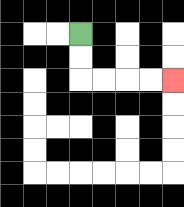{'start': '[3, 1]', 'end': '[7, 3]', 'path_directions': 'D,D,R,R,R,R', 'path_coordinates': '[[3, 1], [3, 2], [3, 3], [4, 3], [5, 3], [6, 3], [7, 3]]'}